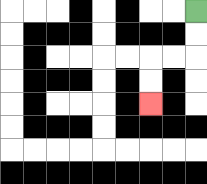{'start': '[8, 0]', 'end': '[6, 4]', 'path_directions': 'D,D,L,L,D,D', 'path_coordinates': '[[8, 0], [8, 1], [8, 2], [7, 2], [6, 2], [6, 3], [6, 4]]'}